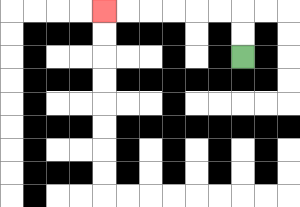{'start': '[10, 2]', 'end': '[4, 0]', 'path_directions': 'U,U,L,L,L,L,L,L', 'path_coordinates': '[[10, 2], [10, 1], [10, 0], [9, 0], [8, 0], [7, 0], [6, 0], [5, 0], [4, 0]]'}